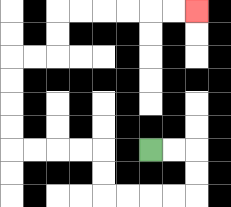{'start': '[6, 6]', 'end': '[8, 0]', 'path_directions': 'R,R,D,D,L,L,L,L,U,U,L,L,L,L,U,U,U,U,R,R,U,U,R,R,R,R,R,R', 'path_coordinates': '[[6, 6], [7, 6], [8, 6], [8, 7], [8, 8], [7, 8], [6, 8], [5, 8], [4, 8], [4, 7], [4, 6], [3, 6], [2, 6], [1, 6], [0, 6], [0, 5], [0, 4], [0, 3], [0, 2], [1, 2], [2, 2], [2, 1], [2, 0], [3, 0], [4, 0], [5, 0], [6, 0], [7, 0], [8, 0]]'}